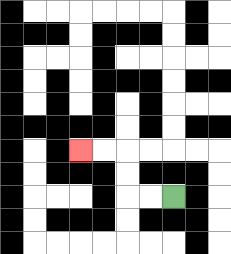{'start': '[7, 8]', 'end': '[3, 6]', 'path_directions': 'L,L,U,U,L,L', 'path_coordinates': '[[7, 8], [6, 8], [5, 8], [5, 7], [5, 6], [4, 6], [3, 6]]'}